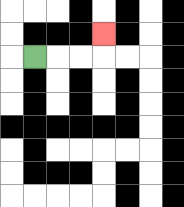{'start': '[1, 2]', 'end': '[4, 1]', 'path_directions': 'R,R,R,U', 'path_coordinates': '[[1, 2], [2, 2], [3, 2], [4, 2], [4, 1]]'}